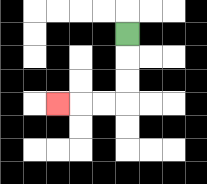{'start': '[5, 1]', 'end': '[2, 4]', 'path_directions': 'D,D,D,L,L,L', 'path_coordinates': '[[5, 1], [5, 2], [5, 3], [5, 4], [4, 4], [3, 4], [2, 4]]'}